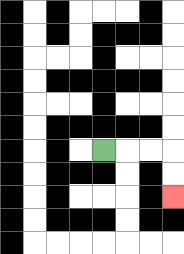{'start': '[4, 6]', 'end': '[7, 8]', 'path_directions': 'R,R,R,D,D', 'path_coordinates': '[[4, 6], [5, 6], [6, 6], [7, 6], [7, 7], [7, 8]]'}